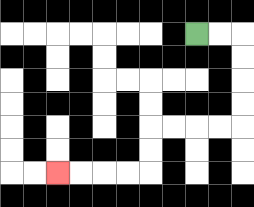{'start': '[8, 1]', 'end': '[2, 7]', 'path_directions': 'R,R,D,D,D,D,L,L,L,L,D,D,L,L,L,L', 'path_coordinates': '[[8, 1], [9, 1], [10, 1], [10, 2], [10, 3], [10, 4], [10, 5], [9, 5], [8, 5], [7, 5], [6, 5], [6, 6], [6, 7], [5, 7], [4, 7], [3, 7], [2, 7]]'}